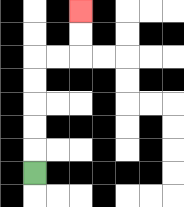{'start': '[1, 7]', 'end': '[3, 0]', 'path_directions': 'U,U,U,U,U,R,R,U,U', 'path_coordinates': '[[1, 7], [1, 6], [1, 5], [1, 4], [1, 3], [1, 2], [2, 2], [3, 2], [3, 1], [3, 0]]'}